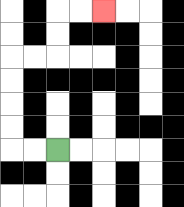{'start': '[2, 6]', 'end': '[4, 0]', 'path_directions': 'L,L,U,U,U,U,R,R,U,U,R,R', 'path_coordinates': '[[2, 6], [1, 6], [0, 6], [0, 5], [0, 4], [0, 3], [0, 2], [1, 2], [2, 2], [2, 1], [2, 0], [3, 0], [4, 0]]'}